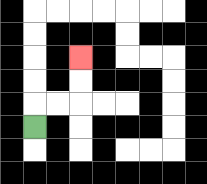{'start': '[1, 5]', 'end': '[3, 2]', 'path_directions': 'U,R,R,U,U', 'path_coordinates': '[[1, 5], [1, 4], [2, 4], [3, 4], [3, 3], [3, 2]]'}